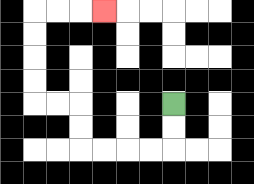{'start': '[7, 4]', 'end': '[4, 0]', 'path_directions': 'D,D,L,L,L,L,U,U,L,L,U,U,U,U,R,R,R', 'path_coordinates': '[[7, 4], [7, 5], [7, 6], [6, 6], [5, 6], [4, 6], [3, 6], [3, 5], [3, 4], [2, 4], [1, 4], [1, 3], [1, 2], [1, 1], [1, 0], [2, 0], [3, 0], [4, 0]]'}